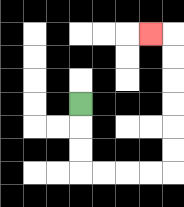{'start': '[3, 4]', 'end': '[6, 1]', 'path_directions': 'D,D,D,R,R,R,R,U,U,U,U,U,U,L', 'path_coordinates': '[[3, 4], [3, 5], [3, 6], [3, 7], [4, 7], [5, 7], [6, 7], [7, 7], [7, 6], [7, 5], [7, 4], [7, 3], [7, 2], [7, 1], [6, 1]]'}